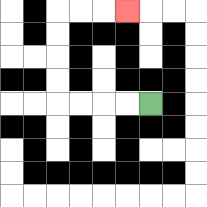{'start': '[6, 4]', 'end': '[5, 0]', 'path_directions': 'L,L,L,L,U,U,U,U,R,R,R', 'path_coordinates': '[[6, 4], [5, 4], [4, 4], [3, 4], [2, 4], [2, 3], [2, 2], [2, 1], [2, 0], [3, 0], [4, 0], [5, 0]]'}